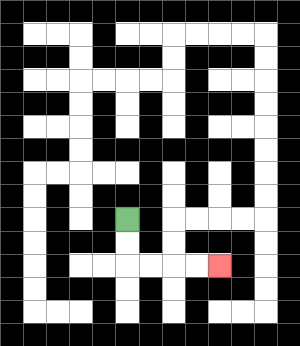{'start': '[5, 9]', 'end': '[9, 11]', 'path_directions': 'D,D,R,R,R,R', 'path_coordinates': '[[5, 9], [5, 10], [5, 11], [6, 11], [7, 11], [8, 11], [9, 11]]'}